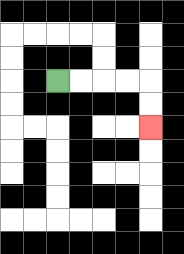{'start': '[2, 3]', 'end': '[6, 5]', 'path_directions': 'R,R,R,R,D,D', 'path_coordinates': '[[2, 3], [3, 3], [4, 3], [5, 3], [6, 3], [6, 4], [6, 5]]'}